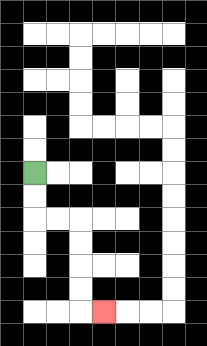{'start': '[1, 7]', 'end': '[4, 13]', 'path_directions': 'D,D,R,R,D,D,D,D,R', 'path_coordinates': '[[1, 7], [1, 8], [1, 9], [2, 9], [3, 9], [3, 10], [3, 11], [3, 12], [3, 13], [4, 13]]'}